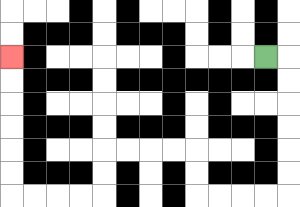{'start': '[11, 2]', 'end': '[0, 2]', 'path_directions': 'R,D,D,D,D,D,D,L,L,L,L,U,U,L,L,L,L,D,D,L,L,L,L,U,U,U,U,U,U', 'path_coordinates': '[[11, 2], [12, 2], [12, 3], [12, 4], [12, 5], [12, 6], [12, 7], [12, 8], [11, 8], [10, 8], [9, 8], [8, 8], [8, 7], [8, 6], [7, 6], [6, 6], [5, 6], [4, 6], [4, 7], [4, 8], [3, 8], [2, 8], [1, 8], [0, 8], [0, 7], [0, 6], [0, 5], [0, 4], [0, 3], [0, 2]]'}